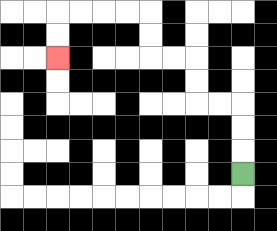{'start': '[10, 7]', 'end': '[2, 2]', 'path_directions': 'U,U,U,L,L,U,U,L,L,U,U,L,L,L,L,D,D', 'path_coordinates': '[[10, 7], [10, 6], [10, 5], [10, 4], [9, 4], [8, 4], [8, 3], [8, 2], [7, 2], [6, 2], [6, 1], [6, 0], [5, 0], [4, 0], [3, 0], [2, 0], [2, 1], [2, 2]]'}